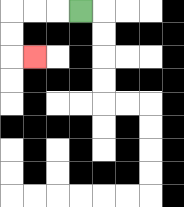{'start': '[3, 0]', 'end': '[1, 2]', 'path_directions': 'L,L,L,D,D,R', 'path_coordinates': '[[3, 0], [2, 0], [1, 0], [0, 0], [0, 1], [0, 2], [1, 2]]'}